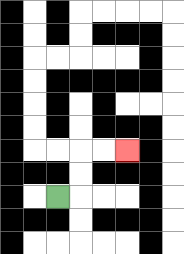{'start': '[2, 8]', 'end': '[5, 6]', 'path_directions': 'R,U,U,R,R', 'path_coordinates': '[[2, 8], [3, 8], [3, 7], [3, 6], [4, 6], [5, 6]]'}